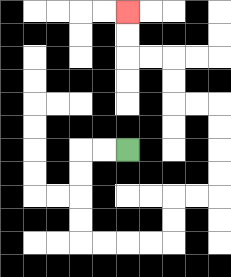{'start': '[5, 6]', 'end': '[5, 0]', 'path_directions': 'L,L,D,D,D,D,R,R,R,R,U,U,R,R,U,U,U,U,L,L,U,U,L,L,U,U', 'path_coordinates': '[[5, 6], [4, 6], [3, 6], [3, 7], [3, 8], [3, 9], [3, 10], [4, 10], [5, 10], [6, 10], [7, 10], [7, 9], [7, 8], [8, 8], [9, 8], [9, 7], [9, 6], [9, 5], [9, 4], [8, 4], [7, 4], [7, 3], [7, 2], [6, 2], [5, 2], [5, 1], [5, 0]]'}